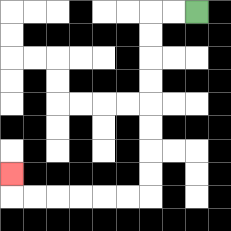{'start': '[8, 0]', 'end': '[0, 7]', 'path_directions': 'L,L,D,D,D,D,D,D,D,D,L,L,L,L,L,L,U', 'path_coordinates': '[[8, 0], [7, 0], [6, 0], [6, 1], [6, 2], [6, 3], [6, 4], [6, 5], [6, 6], [6, 7], [6, 8], [5, 8], [4, 8], [3, 8], [2, 8], [1, 8], [0, 8], [0, 7]]'}